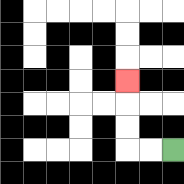{'start': '[7, 6]', 'end': '[5, 3]', 'path_directions': 'L,L,U,U,U', 'path_coordinates': '[[7, 6], [6, 6], [5, 6], [5, 5], [5, 4], [5, 3]]'}